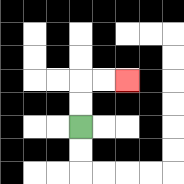{'start': '[3, 5]', 'end': '[5, 3]', 'path_directions': 'U,U,R,R', 'path_coordinates': '[[3, 5], [3, 4], [3, 3], [4, 3], [5, 3]]'}